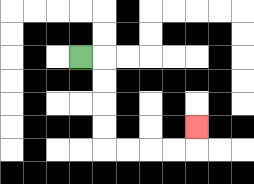{'start': '[3, 2]', 'end': '[8, 5]', 'path_directions': 'R,D,D,D,D,R,R,R,R,U', 'path_coordinates': '[[3, 2], [4, 2], [4, 3], [4, 4], [4, 5], [4, 6], [5, 6], [6, 6], [7, 6], [8, 6], [8, 5]]'}